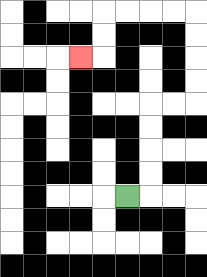{'start': '[5, 8]', 'end': '[3, 2]', 'path_directions': 'R,U,U,U,U,R,R,U,U,U,U,L,L,L,L,D,D,L', 'path_coordinates': '[[5, 8], [6, 8], [6, 7], [6, 6], [6, 5], [6, 4], [7, 4], [8, 4], [8, 3], [8, 2], [8, 1], [8, 0], [7, 0], [6, 0], [5, 0], [4, 0], [4, 1], [4, 2], [3, 2]]'}